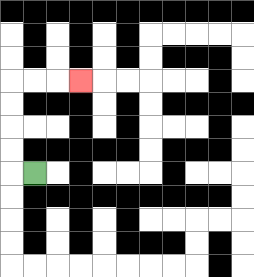{'start': '[1, 7]', 'end': '[3, 3]', 'path_directions': 'L,U,U,U,U,R,R,R', 'path_coordinates': '[[1, 7], [0, 7], [0, 6], [0, 5], [0, 4], [0, 3], [1, 3], [2, 3], [3, 3]]'}